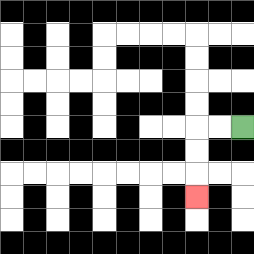{'start': '[10, 5]', 'end': '[8, 8]', 'path_directions': 'L,L,D,D,D', 'path_coordinates': '[[10, 5], [9, 5], [8, 5], [8, 6], [8, 7], [8, 8]]'}